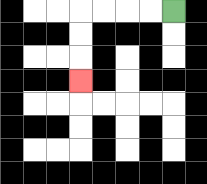{'start': '[7, 0]', 'end': '[3, 3]', 'path_directions': 'L,L,L,L,D,D,D', 'path_coordinates': '[[7, 0], [6, 0], [5, 0], [4, 0], [3, 0], [3, 1], [3, 2], [3, 3]]'}